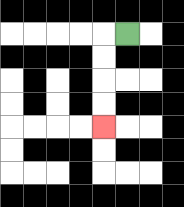{'start': '[5, 1]', 'end': '[4, 5]', 'path_directions': 'L,D,D,D,D', 'path_coordinates': '[[5, 1], [4, 1], [4, 2], [4, 3], [4, 4], [4, 5]]'}